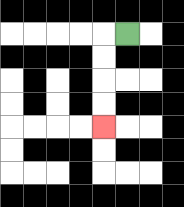{'start': '[5, 1]', 'end': '[4, 5]', 'path_directions': 'L,D,D,D,D', 'path_coordinates': '[[5, 1], [4, 1], [4, 2], [4, 3], [4, 4], [4, 5]]'}